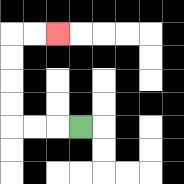{'start': '[3, 5]', 'end': '[2, 1]', 'path_directions': 'L,L,L,U,U,U,U,R,R', 'path_coordinates': '[[3, 5], [2, 5], [1, 5], [0, 5], [0, 4], [0, 3], [0, 2], [0, 1], [1, 1], [2, 1]]'}